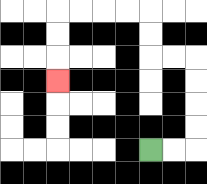{'start': '[6, 6]', 'end': '[2, 3]', 'path_directions': 'R,R,U,U,U,U,L,L,U,U,L,L,L,L,D,D,D', 'path_coordinates': '[[6, 6], [7, 6], [8, 6], [8, 5], [8, 4], [8, 3], [8, 2], [7, 2], [6, 2], [6, 1], [6, 0], [5, 0], [4, 0], [3, 0], [2, 0], [2, 1], [2, 2], [2, 3]]'}